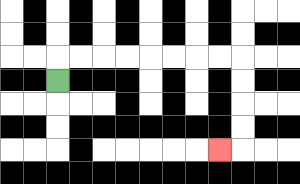{'start': '[2, 3]', 'end': '[9, 6]', 'path_directions': 'U,R,R,R,R,R,R,R,R,D,D,D,D,L', 'path_coordinates': '[[2, 3], [2, 2], [3, 2], [4, 2], [5, 2], [6, 2], [7, 2], [8, 2], [9, 2], [10, 2], [10, 3], [10, 4], [10, 5], [10, 6], [9, 6]]'}